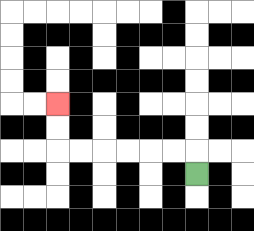{'start': '[8, 7]', 'end': '[2, 4]', 'path_directions': 'U,L,L,L,L,L,L,U,U', 'path_coordinates': '[[8, 7], [8, 6], [7, 6], [6, 6], [5, 6], [4, 6], [3, 6], [2, 6], [2, 5], [2, 4]]'}